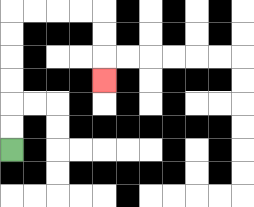{'start': '[0, 6]', 'end': '[4, 3]', 'path_directions': 'U,U,U,U,U,U,R,R,R,R,D,D,D', 'path_coordinates': '[[0, 6], [0, 5], [0, 4], [0, 3], [0, 2], [0, 1], [0, 0], [1, 0], [2, 0], [3, 0], [4, 0], [4, 1], [4, 2], [4, 3]]'}